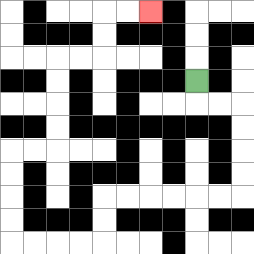{'start': '[8, 3]', 'end': '[6, 0]', 'path_directions': 'D,R,R,D,D,D,D,L,L,L,L,L,L,D,D,L,L,L,L,U,U,U,U,R,R,U,U,U,U,R,R,U,U,R,R', 'path_coordinates': '[[8, 3], [8, 4], [9, 4], [10, 4], [10, 5], [10, 6], [10, 7], [10, 8], [9, 8], [8, 8], [7, 8], [6, 8], [5, 8], [4, 8], [4, 9], [4, 10], [3, 10], [2, 10], [1, 10], [0, 10], [0, 9], [0, 8], [0, 7], [0, 6], [1, 6], [2, 6], [2, 5], [2, 4], [2, 3], [2, 2], [3, 2], [4, 2], [4, 1], [4, 0], [5, 0], [6, 0]]'}